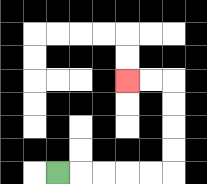{'start': '[2, 7]', 'end': '[5, 3]', 'path_directions': 'R,R,R,R,R,U,U,U,U,L,L', 'path_coordinates': '[[2, 7], [3, 7], [4, 7], [5, 7], [6, 7], [7, 7], [7, 6], [7, 5], [7, 4], [7, 3], [6, 3], [5, 3]]'}